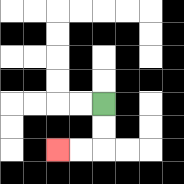{'start': '[4, 4]', 'end': '[2, 6]', 'path_directions': 'D,D,L,L', 'path_coordinates': '[[4, 4], [4, 5], [4, 6], [3, 6], [2, 6]]'}